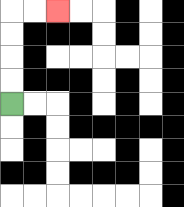{'start': '[0, 4]', 'end': '[2, 0]', 'path_directions': 'U,U,U,U,R,R', 'path_coordinates': '[[0, 4], [0, 3], [0, 2], [0, 1], [0, 0], [1, 0], [2, 0]]'}